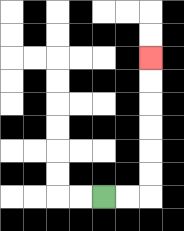{'start': '[4, 8]', 'end': '[6, 2]', 'path_directions': 'R,R,U,U,U,U,U,U', 'path_coordinates': '[[4, 8], [5, 8], [6, 8], [6, 7], [6, 6], [6, 5], [6, 4], [6, 3], [6, 2]]'}